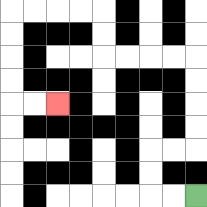{'start': '[8, 8]', 'end': '[2, 4]', 'path_directions': 'L,L,U,U,R,R,U,U,U,U,L,L,L,L,U,U,L,L,L,L,D,D,D,D,R,R', 'path_coordinates': '[[8, 8], [7, 8], [6, 8], [6, 7], [6, 6], [7, 6], [8, 6], [8, 5], [8, 4], [8, 3], [8, 2], [7, 2], [6, 2], [5, 2], [4, 2], [4, 1], [4, 0], [3, 0], [2, 0], [1, 0], [0, 0], [0, 1], [0, 2], [0, 3], [0, 4], [1, 4], [2, 4]]'}